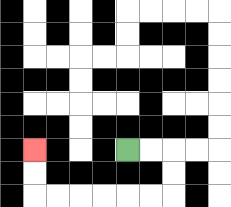{'start': '[5, 6]', 'end': '[1, 6]', 'path_directions': 'R,R,D,D,L,L,L,L,L,L,U,U', 'path_coordinates': '[[5, 6], [6, 6], [7, 6], [7, 7], [7, 8], [6, 8], [5, 8], [4, 8], [3, 8], [2, 8], [1, 8], [1, 7], [1, 6]]'}